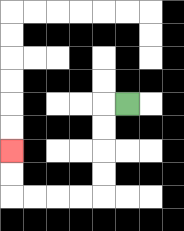{'start': '[5, 4]', 'end': '[0, 6]', 'path_directions': 'L,D,D,D,D,L,L,L,L,U,U', 'path_coordinates': '[[5, 4], [4, 4], [4, 5], [4, 6], [4, 7], [4, 8], [3, 8], [2, 8], [1, 8], [0, 8], [0, 7], [0, 6]]'}